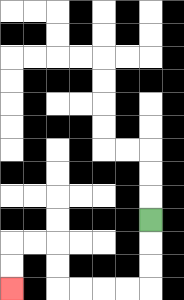{'start': '[6, 9]', 'end': '[0, 12]', 'path_directions': 'D,D,D,L,L,L,L,U,U,L,L,D,D', 'path_coordinates': '[[6, 9], [6, 10], [6, 11], [6, 12], [5, 12], [4, 12], [3, 12], [2, 12], [2, 11], [2, 10], [1, 10], [0, 10], [0, 11], [0, 12]]'}